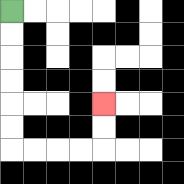{'start': '[0, 0]', 'end': '[4, 4]', 'path_directions': 'D,D,D,D,D,D,R,R,R,R,U,U', 'path_coordinates': '[[0, 0], [0, 1], [0, 2], [0, 3], [0, 4], [0, 5], [0, 6], [1, 6], [2, 6], [3, 6], [4, 6], [4, 5], [4, 4]]'}